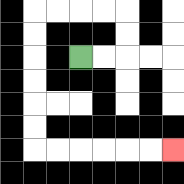{'start': '[3, 2]', 'end': '[7, 6]', 'path_directions': 'R,R,U,U,L,L,L,L,D,D,D,D,D,D,R,R,R,R,R,R', 'path_coordinates': '[[3, 2], [4, 2], [5, 2], [5, 1], [5, 0], [4, 0], [3, 0], [2, 0], [1, 0], [1, 1], [1, 2], [1, 3], [1, 4], [1, 5], [1, 6], [2, 6], [3, 6], [4, 6], [5, 6], [6, 6], [7, 6]]'}